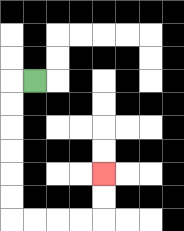{'start': '[1, 3]', 'end': '[4, 7]', 'path_directions': 'L,D,D,D,D,D,D,R,R,R,R,U,U', 'path_coordinates': '[[1, 3], [0, 3], [0, 4], [0, 5], [0, 6], [0, 7], [0, 8], [0, 9], [1, 9], [2, 9], [3, 9], [4, 9], [4, 8], [4, 7]]'}